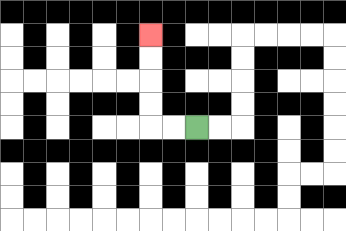{'start': '[8, 5]', 'end': '[6, 1]', 'path_directions': 'L,L,U,U,U,U', 'path_coordinates': '[[8, 5], [7, 5], [6, 5], [6, 4], [6, 3], [6, 2], [6, 1]]'}